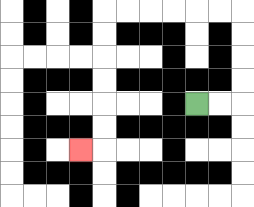{'start': '[8, 4]', 'end': '[3, 6]', 'path_directions': 'R,R,U,U,U,U,L,L,L,L,L,L,D,D,D,D,D,D,L', 'path_coordinates': '[[8, 4], [9, 4], [10, 4], [10, 3], [10, 2], [10, 1], [10, 0], [9, 0], [8, 0], [7, 0], [6, 0], [5, 0], [4, 0], [4, 1], [4, 2], [4, 3], [4, 4], [4, 5], [4, 6], [3, 6]]'}